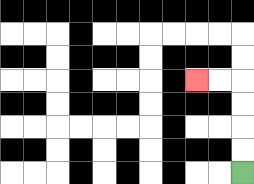{'start': '[10, 7]', 'end': '[8, 3]', 'path_directions': 'U,U,U,U,L,L', 'path_coordinates': '[[10, 7], [10, 6], [10, 5], [10, 4], [10, 3], [9, 3], [8, 3]]'}